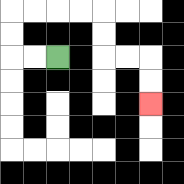{'start': '[2, 2]', 'end': '[6, 4]', 'path_directions': 'L,L,U,U,R,R,R,R,D,D,R,R,D,D', 'path_coordinates': '[[2, 2], [1, 2], [0, 2], [0, 1], [0, 0], [1, 0], [2, 0], [3, 0], [4, 0], [4, 1], [4, 2], [5, 2], [6, 2], [6, 3], [6, 4]]'}